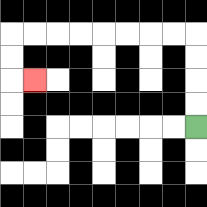{'start': '[8, 5]', 'end': '[1, 3]', 'path_directions': 'U,U,U,U,L,L,L,L,L,L,L,L,D,D,R', 'path_coordinates': '[[8, 5], [8, 4], [8, 3], [8, 2], [8, 1], [7, 1], [6, 1], [5, 1], [4, 1], [3, 1], [2, 1], [1, 1], [0, 1], [0, 2], [0, 3], [1, 3]]'}